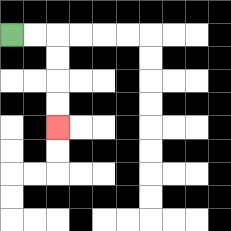{'start': '[0, 1]', 'end': '[2, 5]', 'path_directions': 'R,R,D,D,D,D', 'path_coordinates': '[[0, 1], [1, 1], [2, 1], [2, 2], [2, 3], [2, 4], [2, 5]]'}